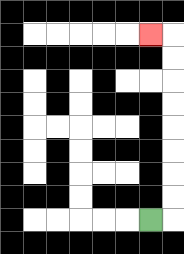{'start': '[6, 9]', 'end': '[6, 1]', 'path_directions': 'R,U,U,U,U,U,U,U,U,L', 'path_coordinates': '[[6, 9], [7, 9], [7, 8], [7, 7], [7, 6], [7, 5], [7, 4], [7, 3], [7, 2], [7, 1], [6, 1]]'}